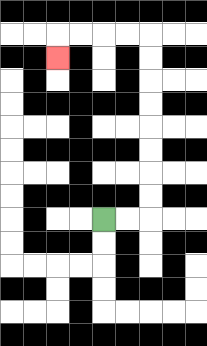{'start': '[4, 9]', 'end': '[2, 2]', 'path_directions': 'R,R,U,U,U,U,U,U,U,U,L,L,L,L,D', 'path_coordinates': '[[4, 9], [5, 9], [6, 9], [6, 8], [6, 7], [6, 6], [6, 5], [6, 4], [6, 3], [6, 2], [6, 1], [5, 1], [4, 1], [3, 1], [2, 1], [2, 2]]'}